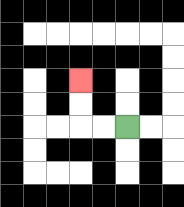{'start': '[5, 5]', 'end': '[3, 3]', 'path_directions': 'L,L,U,U', 'path_coordinates': '[[5, 5], [4, 5], [3, 5], [3, 4], [3, 3]]'}